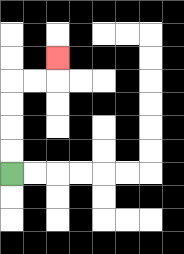{'start': '[0, 7]', 'end': '[2, 2]', 'path_directions': 'U,U,U,U,R,R,U', 'path_coordinates': '[[0, 7], [0, 6], [0, 5], [0, 4], [0, 3], [1, 3], [2, 3], [2, 2]]'}